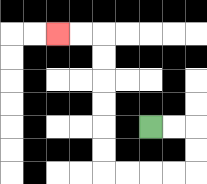{'start': '[6, 5]', 'end': '[2, 1]', 'path_directions': 'R,R,D,D,L,L,L,L,U,U,U,U,U,U,L,L', 'path_coordinates': '[[6, 5], [7, 5], [8, 5], [8, 6], [8, 7], [7, 7], [6, 7], [5, 7], [4, 7], [4, 6], [4, 5], [4, 4], [4, 3], [4, 2], [4, 1], [3, 1], [2, 1]]'}